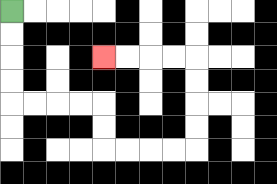{'start': '[0, 0]', 'end': '[4, 2]', 'path_directions': 'D,D,D,D,R,R,R,R,D,D,R,R,R,R,U,U,U,U,L,L,L,L', 'path_coordinates': '[[0, 0], [0, 1], [0, 2], [0, 3], [0, 4], [1, 4], [2, 4], [3, 4], [4, 4], [4, 5], [4, 6], [5, 6], [6, 6], [7, 6], [8, 6], [8, 5], [8, 4], [8, 3], [8, 2], [7, 2], [6, 2], [5, 2], [4, 2]]'}